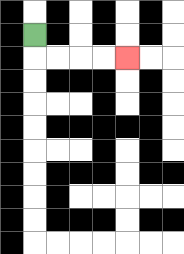{'start': '[1, 1]', 'end': '[5, 2]', 'path_directions': 'D,R,R,R,R', 'path_coordinates': '[[1, 1], [1, 2], [2, 2], [3, 2], [4, 2], [5, 2]]'}